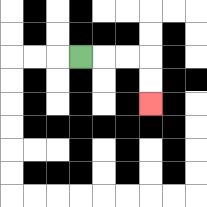{'start': '[3, 2]', 'end': '[6, 4]', 'path_directions': 'R,R,R,D,D', 'path_coordinates': '[[3, 2], [4, 2], [5, 2], [6, 2], [6, 3], [6, 4]]'}